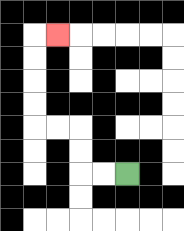{'start': '[5, 7]', 'end': '[2, 1]', 'path_directions': 'L,L,U,U,L,L,U,U,U,U,R', 'path_coordinates': '[[5, 7], [4, 7], [3, 7], [3, 6], [3, 5], [2, 5], [1, 5], [1, 4], [1, 3], [1, 2], [1, 1], [2, 1]]'}